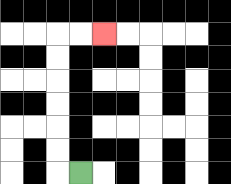{'start': '[3, 7]', 'end': '[4, 1]', 'path_directions': 'L,U,U,U,U,U,U,R,R', 'path_coordinates': '[[3, 7], [2, 7], [2, 6], [2, 5], [2, 4], [2, 3], [2, 2], [2, 1], [3, 1], [4, 1]]'}